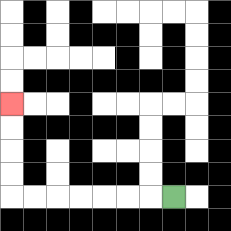{'start': '[7, 8]', 'end': '[0, 4]', 'path_directions': 'L,L,L,L,L,L,L,U,U,U,U', 'path_coordinates': '[[7, 8], [6, 8], [5, 8], [4, 8], [3, 8], [2, 8], [1, 8], [0, 8], [0, 7], [0, 6], [0, 5], [0, 4]]'}